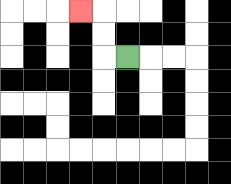{'start': '[5, 2]', 'end': '[3, 0]', 'path_directions': 'L,U,U,L', 'path_coordinates': '[[5, 2], [4, 2], [4, 1], [4, 0], [3, 0]]'}